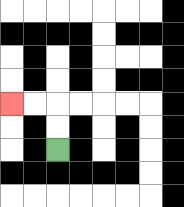{'start': '[2, 6]', 'end': '[0, 4]', 'path_directions': 'U,U,L,L', 'path_coordinates': '[[2, 6], [2, 5], [2, 4], [1, 4], [0, 4]]'}